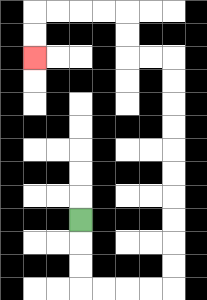{'start': '[3, 9]', 'end': '[1, 2]', 'path_directions': 'D,D,D,R,R,R,R,U,U,U,U,U,U,U,U,U,U,L,L,U,U,L,L,L,L,D,D', 'path_coordinates': '[[3, 9], [3, 10], [3, 11], [3, 12], [4, 12], [5, 12], [6, 12], [7, 12], [7, 11], [7, 10], [7, 9], [7, 8], [7, 7], [7, 6], [7, 5], [7, 4], [7, 3], [7, 2], [6, 2], [5, 2], [5, 1], [5, 0], [4, 0], [3, 0], [2, 0], [1, 0], [1, 1], [1, 2]]'}